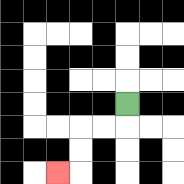{'start': '[5, 4]', 'end': '[2, 7]', 'path_directions': 'D,L,L,D,D,L', 'path_coordinates': '[[5, 4], [5, 5], [4, 5], [3, 5], [3, 6], [3, 7], [2, 7]]'}